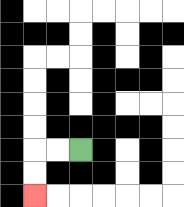{'start': '[3, 6]', 'end': '[1, 8]', 'path_directions': 'L,L,D,D', 'path_coordinates': '[[3, 6], [2, 6], [1, 6], [1, 7], [1, 8]]'}